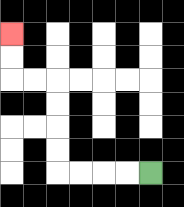{'start': '[6, 7]', 'end': '[0, 1]', 'path_directions': 'L,L,L,L,U,U,U,U,L,L,U,U', 'path_coordinates': '[[6, 7], [5, 7], [4, 7], [3, 7], [2, 7], [2, 6], [2, 5], [2, 4], [2, 3], [1, 3], [0, 3], [0, 2], [0, 1]]'}